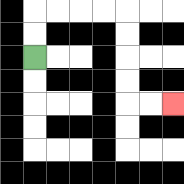{'start': '[1, 2]', 'end': '[7, 4]', 'path_directions': 'U,U,R,R,R,R,D,D,D,D,R,R', 'path_coordinates': '[[1, 2], [1, 1], [1, 0], [2, 0], [3, 0], [4, 0], [5, 0], [5, 1], [5, 2], [5, 3], [5, 4], [6, 4], [7, 4]]'}